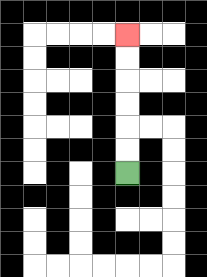{'start': '[5, 7]', 'end': '[5, 1]', 'path_directions': 'U,U,U,U,U,U', 'path_coordinates': '[[5, 7], [5, 6], [5, 5], [5, 4], [5, 3], [5, 2], [5, 1]]'}